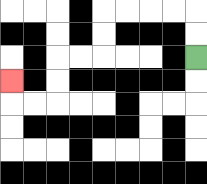{'start': '[8, 2]', 'end': '[0, 3]', 'path_directions': 'U,U,L,L,L,L,D,D,L,L,D,D,L,L,U', 'path_coordinates': '[[8, 2], [8, 1], [8, 0], [7, 0], [6, 0], [5, 0], [4, 0], [4, 1], [4, 2], [3, 2], [2, 2], [2, 3], [2, 4], [1, 4], [0, 4], [0, 3]]'}